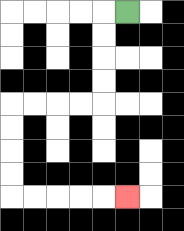{'start': '[5, 0]', 'end': '[5, 8]', 'path_directions': 'L,D,D,D,D,L,L,L,L,D,D,D,D,R,R,R,R,R', 'path_coordinates': '[[5, 0], [4, 0], [4, 1], [4, 2], [4, 3], [4, 4], [3, 4], [2, 4], [1, 4], [0, 4], [0, 5], [0, 6], [0, 7], [0, 8], [1, 8], [2, 8], [3, 8], [4, 8], [5, 8]]'}